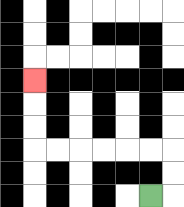{'start': '[6, 8]', 'end': '[1, 3]', 'path_directions': 'R,U,U,L,L,L,L,L,L,U,U,U', 'path_coordinates': '[[6, 8], [7, 8], [7, 7], [7, 6], [6, 6], [5, 6], [4, 6], [3, 6], [2, 6], [1, 6], [1, 5], [1, 4], [1, 3]]'}